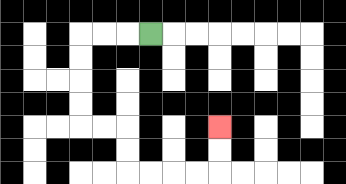{'start': '[6, 1]', 'end': '[9, 5]', 'path_directions': 'L,L,L,D,D,D,D,R,R,D,D,R,R,R,R,U,U', 'path_coordinates': '[[6, 1], [5, 1], [4, 1], [3, 1], [3, 2], [3, 3], [3, 4], [3, 5], [4, 5], [5, 5], [5, 6], [5, 7], [6, 7], [7, 7], [8, 7], [9, 7], [9, 6], [9, 5]]'}